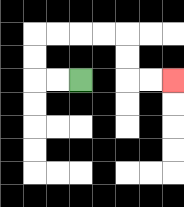{'start': '[3, 3]', 'end': '[7, 3]', 'path_directions': 'L,L,U,U,R,R,R,R,D,D,R,R', 'path_coordinates': '[[3, 3], [2, 3], [1, 3], [1, 2], [1, 1], [2, 1], [3, 1], [4, 1], [5, 1], [5, 2], [5, 3], [6, 3], [7, 3]]'}